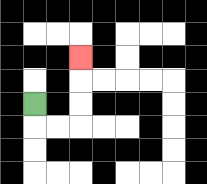{'start': '[1, 4]', 'end': '[3, 2]', 'path_directions': 'D,R,R,U,U,U', 'path_coordinates': '[[1, 4], [1, 5], [2, 5], [3, 5], [3, 4], [3, 3], [3, 2]]'}